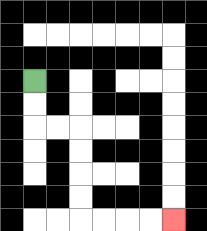{'start': '[1, 3]', 'end': '[7, 9]', 'path_directions': 'D,D,R,R,D,D,D,D,R,R,R,R', 'path_coordinates': '[[1, 3], [1, 4], [1, 5], [2, 5], [3, 5], [3, 6], [3, 7], [3, 8], [3, 9], [4, 9], [5, 9], [6, 9], [7, 9]]'}